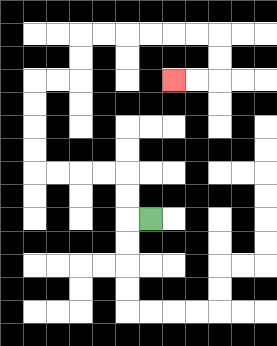{'start': '[6, 9]', 'end': '[7, 3]', 'path_directions': 'L,U,U,L,L,L,L,U,U,U,U,R,R,U,U,R,R,R,R,R,R,D,D,L,L', 'path_coordinates': '[[6, 9], [5, 9], [5, 8], [5, 7], [4, 7], [3, 7], [2, 7], [1, 7], [1, 6], [1, 5], [1, 4], [1, 3], [2, 3], [3, 3], [3, 2], [3, 1], [4, 1], [5, 1], [6, 1], [7, 1], [8, 1], [9, 1], [9, 2], [9, 3], [8, 3], [7, 3]]'}